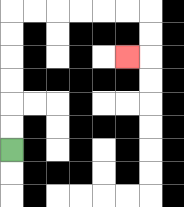{'start': '[0, 6]', 'end': '[5, 2]', 'path_directions': 'U,U,U,U,U,U,R,R,R,R,R,R,D,D,L', 'path_coordinates': '[[0, 6], [0, 5], [0, 4], [0, 3], [0, 2], [0, 1], [0, 0], [1, 0], [2, 0], [3, 0], [4, 0], [5, 0], [6, 0], [6, 1], [6, 2], [5, 2]]'}